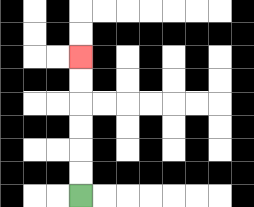{'start': '[3, 8]', 'end': '[3, 2]', 'path_directions': 'U,U,U,U,U,U', 'path_coordinates': '[[3, 8], [3, 7], [3, 6], [3, 5], [3, 4], [3, 3], [3, 2]]'}